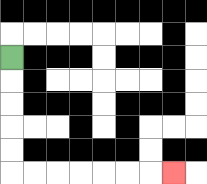{'start': '[0, 2]', 'end': '[7, 7]', 'path_directions': 'D,D,D,D,D,R,R,R,R,R,R,R', 'path_coordinates': '[[0, 2], [0, 3], [0, 4], [0, 5], [0, 6], [0, 7], [1, 7], [2, 7], [3, 7], [4, 7], [5, 7], [6, 7], [7, 7]]'}